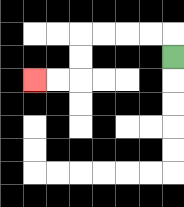{'start': '[7, 2]', 'end': '[1, 3]', 'path_directions': 'U,L,L,L,L,D,D,L,L', 'path_coordinates': '[[7, 2], [7, 1], [6, 1], [5, 1], [4, 1], [3, 1], [3, 2], [3, 3], [2, 3], [1, 3]]'}